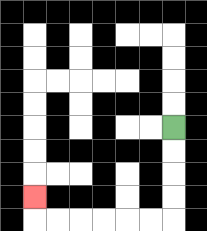{'start': '[7, 5]', 'end': '[1, 8]', 'path_directions': 'D,D,D,D,L,L,L,L,L,L,U', 'path_coordinates': '[[7, 5], [7, 6], [7, 7], [7, 8], [7, 9], [6, 9], [5, 9], [4, 9], [3, 9], [2, 9], [1, 9], [1, 8]]'}